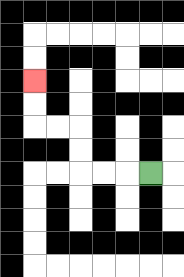{'start': '[6, 7]', 'end': '[1, 3]', 'path_directions': 'L,L,L,U,U,L,L,U,U', 'path_coordinates': '[[6, 7], [5, 7], [4, 7], [3, 7], [3, 6], [3, 5], [2, 5], [1, 5], [1, 4], [1, 3]]'}